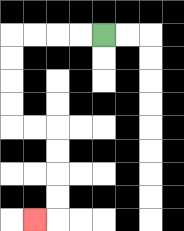{'start': '[4, 1]', 'end': '[1, 9]', 'path_directions': 'L,L,L,L,D,D,D,D,R,R,D,D,D,D,L', 'path_coordinates': '[[4, 1], [3, 1], [2, 1], [1, 1], [0, 1], [0, 2], [0, 3], [0, 4], [0, 5], [1, 5], [2, 5], [2, 6], [2, 7], [2, 8], [2, 9], [1, 9]]'}